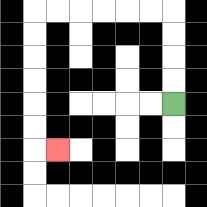{'start': '[7, 4]', 'end': '[2, 6]', 'path_directions': 'U,U,U,U,L,L,L,L,L,L,D,D,D,D,D,D,R', 'path_coordinates': '[[7, 4], [7, 3], [7, 2], [7, 1], [7, 0], [6, 0], [5, 0], [4, 0], [3, 0], [2, 0], [1, 0], [1, 1], [1, 2], [1, 3], [1, 4], [1, 5], [1, 6], [2, 6]]'}